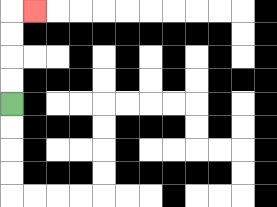{'start': '[0, 4]', 'end': '[1, 0]', 'path_directions': 'U,U,U,U,R', 'path_coordinates': '[[0, 4], [0, 3], [0, 2], [0, 1], [0, 0], [1, 0]]'}